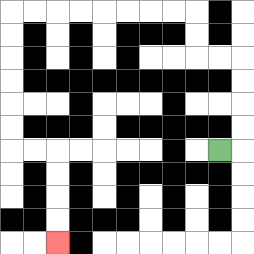{'start': '[9, 6]', 'end': '[2, 10]', 'path_directions': 'R,U,U,U,U,L,L,U,U,L,L,L,L,L,L,L,L,D,D,D,D,D,D,R,R,D,D,D,D', 'path_coordinates': '[[9, 6], [10, 6], [10, 5], [10, 4], [10, 3], [10, 2], [9, 2], [8, 2], [8, 1], [8, 0], [7, 0], [6, 0], [5, 0], [4, 0], [3, 0], [2, 0], [1, 0], [0, 0], [0, 1], [0, 2], [0, 3], [0, 4], [0, 5], [0, 6], [1, 6], [2, 6], [2, 7], [2, 8], [2, 9], [2, 10]]'}